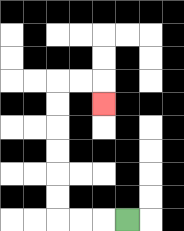{'start': '[5, 9]', 'end': '[4, 4]', 'path_directions': 'L,L,L,U,U,U,U,U,U,R,R,D', 'path_coordinates': '[[5, 9], [4, 9], [3, 9], [2, 9], [2, 8], [2, 7], [2, 6], [2, 5], [2, 4], [2, 3], [3, 3], [4, 3], [4, 4]]'}